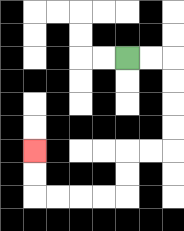{'start': '[5, 2]', 'end': '[1, 6]', 'path_directions': 'R,R,D,D,D,D,L,L,D,D,L,L,L,L,U,U', 'path_coordinates': '[[5, 2], [6, 2], [7, 2], [7, 3], [7, 4], [7, 5], [7, 6], [6, 6], [5, 6], [5, 7], [5, 8], [4, 8], [3, 8], [2, 8], [1, 8], [1, 7], [1, 6]]'}